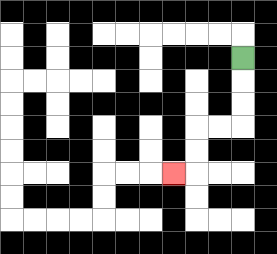{'start': '[10, 2]', 'end': '[7, 7]', 'path_directions': 'D,D,D,L,L,D,D,L', 'path_coordinates': '[[10, 2], [10, 3], [10, 4], [10, 5], [9, 5], [8, 5], [8, 6], [8, 7], [7, 7]]'}